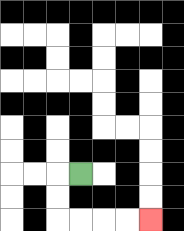{'start': '[3, 7]', 'end': '[6, 9]', 'path_directions': 'L,D,D,R,R,R,R', 'path_coordinates': '[[3, 7], [2, 7], [2, 8], [2, 9], [3, 9], [4, 9], [5, 9], [6, 9]]'}